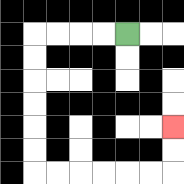{'start': '[5, 1]', 'end': '[7, 5]', 'path_directions': 'L,L,L,L,D,D,D,D,D,D,R,R,R,R,R,R,U,U', 'path_coordinates': '[[5, 1], [4, 1], [3, 1], [2, 1], [1, 1], [1, 2], [1, 3], [1, 4], [1, 5], [1, 6], [1, 7], [2, 7], [3, 7], [4, 7], [5, 7], [6, 7], [7, 7], [7, 6], [7, 5]]'}